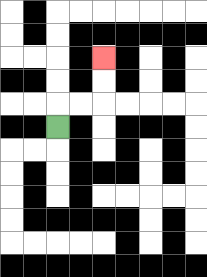{'start': '[2, 5]', 'end': '[4, 2]', 'path_directions': 'U,R,R,U,U', 'path_coordinates': '[[2, 5], [2, 4], [3, 4], [4, 4], [4, 3], [4, 2]]'}